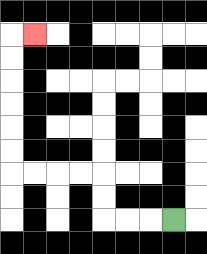{'start': '[7, 9]', 'end': '[1, 1]', 'path_directions': 'L,L,L,U,U,L,L,L,L,U,U,U,U,U,U,R', 'path_coordinates': '[[7, 9], [6, 9], [5, 9], [4, 9], [4, 8], [4, 7], [3, 7], [2, 7], [1, 7], [0, 7], [0, 6], [0, 5], [0, 4], [0, 3], [0, 2], [0, 1], [1, 1]]'}